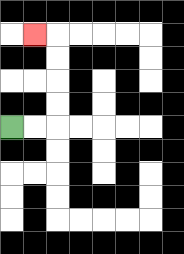{'start': '[0, 5]', 'end': '[1, 1]', 'path_directions': 'R,R,U,U,U,U,L', 'path_coordinates': '[[0, 5], [1, 5], [2, 5], [2, 4], [2, 3], [2, 2], [2, 1], [1, 1]]'}